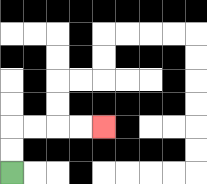{'start': '[0, 7]', 'end': '[4, 5]', 'path_directions': 'U,U,R,R,R,R', 'path_coordinates': '[[0, 7], [0, 6], [0, 5], [1, 5], [2, 5], [3, 5], [4, 5]]'}